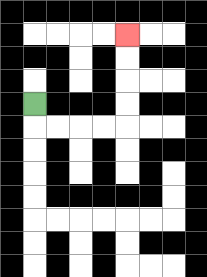{'start': '[1, 4]', 'end': '[5, 1]', 'path_directions': 'D,R,R,R,R,U,U,U,U', 'path_coordinates': '[[1, 4], [1, 5], [2, 5], [3, 5], [4, 5], [5, 5], [5, 4], [5, 3], [5, 2], [5, 1]]'}